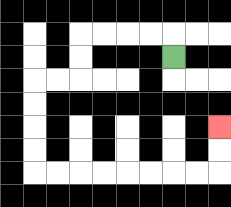{'start': '[7, 2]', 'end': '[9, 5]', 'path_directions': 'U,L,L,L,L,D,D,L,L,D,D,D,D,R,R,R,R,R,R,R,R,U,U', 'path_coordinates': '[[7, 2], [7, 1], [6, 1], [5, 1], [4, 1], [3, 1], [3, 2], [3, 3], [2, 3], [1, 3], [1, 4], [1, 5], [1, 6], [1, 7], [2, 7], [3, 7], [4, 7], [5, 7], [6, 7], [7, 7], [8, 7], [9, 7], [9, 6], [9, 5]]'}